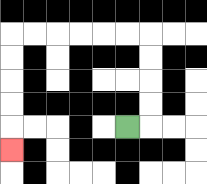{'start': '[5, 5]', 'end': '[0, 6]', 'path_directions': 'R,U,U,U,U,L,L,L,L,L,L,D,D,D,D,D', 'path_coordinates': '[[5, 5], [6, 5], [6, 4], [6, 3], [6, 2], [6, 1], [5, 1], [4, 1], [3, 1], [2, 1], [1, 1], [0, 1], [0, 2], [0, 3], [0, 4], [0, 5], [0, 6]]'}